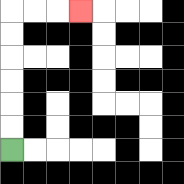{'start': '[0, 6]', 'end': '[3, 0]', 'path_directions': 'U,U,U,U,U,U,R,R,R', 'path_coordinates': '[[0, 6], [0, 5], [0, 4], [0, 3], [0, 2], [0, 1], [0, 0], [1, 0], [2, 0], [3, 0]]'}